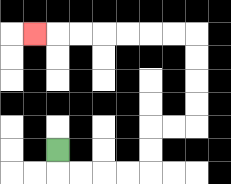{'start': '[2, 6]', 'end': '[1, 1]', 'path_directions': 'D,R,R,R,R,U,U,R,R,U,U,U,U,L,L,L,L,L,L,L', 'path_coordinates': '[[2, 6], [2, 7], [3, 7], [4, 7], [5, 7], [6, 7], [6, 6], [6, 5], [7, 5], [8, 5], [8, 4], [8, 3], [8, 2], [8, 1], [7, 1], [6, 1], [5, 1], [4, 1], [3, 1], [2, 1], [1, 1]]'}